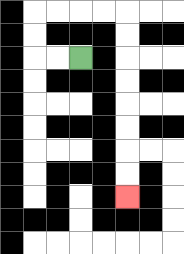{'start': '[3, 2]', 'end': '[5, 8]', 'path_directions': 'L,L,U,U,R,R,R,R,D,D,D,D,D,D,D,D', 'path_coordinates': '[[3, 2], [2, 2], [1, 2], [1, 1], [1, 0], [2, 0], [3, 0], [4, 0], [5, 0], [5, 1], [5, 2], [5, 3], [5, 4], [5, 5], [5, 6], [5, 7], [5, 8]]'}